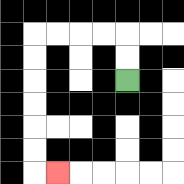{'start': '[5, 3]', 'end': '[2, 7]', 'path_directions': 'U,U,L,L,L,L,D,D,D,D,D,D,R', 'path_coordinates': '[[5, 3], [5, 2], [5, 1], [4, 1], [3, 1], [2, 1], [1, 1], [1, 2], [1, 3], [1, 4], [1, 5], [1, 6], [1, 7], [2, 7]]'}